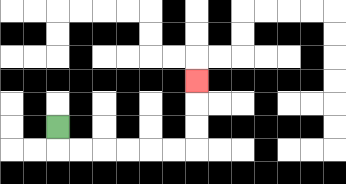{'start': '[2, 5]', 'end': '[8, 3]', 'path_directions': 'D,R,R,R,R,R,R,U,U,U', 'path_coordinates': '[[2, 5], [2, 6], [3, 6], [4, 6], [5, 6], [6, 6], [7, 6], [8, 6], [8, 5], [8, 4], [8, 3]]'}